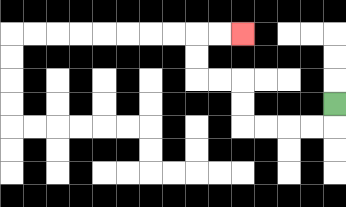{'start': '[14, 4]', 'end': '[10, 1]', 'path_directions': 'D,L,L,L,L,U,U,L,L,U,U,R,R', 'path_coordinates': '[[14, 4], [14, 5], [13, 5], [12, 5], [11, 5], [10, 5], [10, 4], [10, 3], [9, 3], [8, 3], [8, 2], [8, 1], [9, 1], [10, 1]]'}